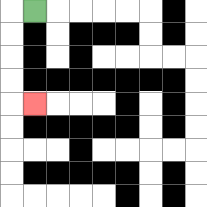{'start': '[1, 0]', 'end': '[1, 4]', 'path_directions': 'L,D,D,D,D,R', 'path_coordinates': '[[1, 0], [0, 0], [0, 1], [0, 2], [0, 3], [0, 4], [1, 4]]'}